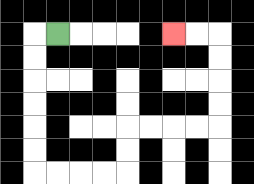{'start': '[2, 1]', 'end': '[7, 1]', 'path_directions': 'L,D,D,D,D,D,D,R,R,R,R,U,U,R,R,R,R,U,U,U,U,L,L', 'path_coordinates': '[[2, 1], [1, 1], [1, 2], [1, 3], [1, 4], [1, 5], [1, 6], [1, 7], [2, 7], [3, 7], [4, 7], [5, 7], [5, 6], [5, 5], [6, 5], [7, 5], [8, 5], [9, 5], [9, 4], [9, 3], [9, 2], [9, 1], [8, 1], [7, 1]]'}